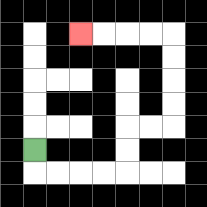{'start': '[1, 6]', 'end': '[3, 1]', 'path_directions': 'D,R,R,R,R,U,U,R,R,U,U,U,U,L,L,L,L', 'path_coordinates': '[[1, 6], [1, 7], [2, 7], [3, 7], [4, 7], [5, 7], [5, 6], [5, 5], [6, 5], [7, 5], [7, 4], [7, 3], [7, 2], [7, 1], [6, 1], [5, 1], [4, 1], [3, 1]]'}